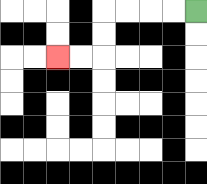{'start': '[8, 0]', 'end': '[2, 2]', 'path_directions': 'L,L,L,L,D,D,L,L', 'path_coordinates': '[[8, 0], [7, 0], [6, 0], [5, 0], [4, 0], [4, 1], [4, 2], [3, 2], [2, 2]]'}